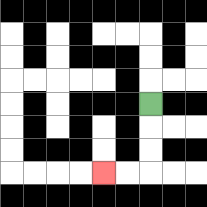{'start': '[6, 4]', 'end': '[4, 7]', 'path_directions': 'D,D,D,L,L', 'path_coordinates': '[[6, 4], [6, 5], [6, 6], [6, 7], [5, 7], [4, 7]]'}